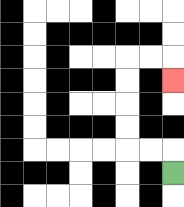{'start': '[7, 7]', 'end': '[7, 3]', 'path_directions': 'U,L,L,U,U,U,U,R,R,D', 'path_coordinates': '[[7, 7], [7, 6], [6, 6], [5, 6], [5, 5], [5, 4], [5, 3], [5, 2], [6, 2], [7, 2], [7, 3]]'}